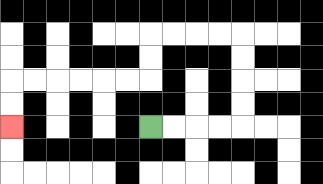{'start': '[6, 5]', 'end': '[0, 5]', 'path_directions': 'R,R,R,R,U,U,U,U,L,L,L,L,D,D,L,L,L,L,L,L,D,D', 'path_coordinates': '[[6, 5], [7, 5], [8, 5], [9, 5], [10, 5], [10, 4], [10, 3], [10, 2], [10, 1], [9, 1], [8, 1], [7, 1], [6, 1], [6, 2], [6, 3], [5, 3], [4, 3], [3, 3], [2, 3], [1, 3], [0, 3], [0, 4], [0, 5]]'}